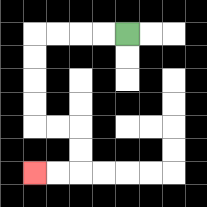{'start': '[5, 1]', 'end': '[1, 7]', 'path_directions': 'L,L,L,L,D,D,D,D,R,R,D,D,L,L', 'path_coordinates': '[[5, 1], [4, 1], [3, 1], [2, 1], [1, 1], [1, 2], [1, 3], [1, 4], [1, 5], [2, 5], [3, 5], [3, 6], [3, 7], [2, 7], [1, 7]]'}